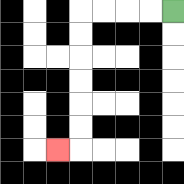{'start': '[7, 0]', 'end': '[2, 6]', 'path_directions': 'L,L,L,L,D,D,D,D,D,D,L', 'path_coordinates': '[[7, 0], [6, 0], [5, 0], [4, 0], [3, 0], [3, 1], [3, 2], [3, 3], [3, 4], [3, 5], [3, 6], [2, 6]]'}